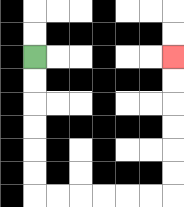{'start': '[1, 2]', 'end': '[7, 2]', 'path_directions': 'D,D,D,D,D,D,R,R,R,R,R,R,U,U,U,U,U,U', 'path_coordinates': '[[1, 2], [1, 3], [1, 4], [1, 5], [1, 6], [1, 7], [1, 8], [2, 8], [3, 8], [4, 8], [5, 8], [6, 8], [7, 8], [7, 7], [7, 6], [7, 5], [7, 4], [7, 3], [7, 2]]'}